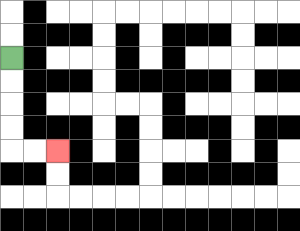{'start': '[0, 2]', 'end': '[2, 6]', 'path_directions': 'D,D,D,D,R,R', 'path_coordinates': '[[0, 2], [0, 3], [0, 4], [0, 5], [0, 6], [1, 6], [2, 6]]'}